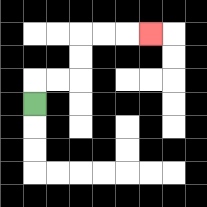{'start': '[1, 4]', 'end': '[6, 1]', 'path_directions': 'U,R,R,U,U,R,R,R', 'path_coordinates': '[[1, 4], [1, 3], [2, 3], [3, 3], [3, 2], [3, 1], [4, 1], [5, 1], [6, 1]]'}